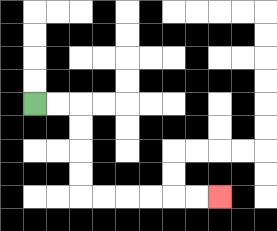{'start': '[1, 4]', 'end': '[9, 8]', 'path_directions': 'R,R,D,D,D,D,R,R,R,R,R,R', 'path_coordinates': '[[1, 4], [2, 4], [3, 4], [3, 5], [3, 6], [3, 7], [3, 8], [4, 8], [5, 8], [6, 8], [7, 8], [8, 8], [9, 8]]'}